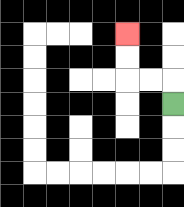{'start': '[7, 4]', 'end': '[5, 1]', 'path_directions': 'U,L,L,U,U', 'path_coordinates': '[[7, 4], [7, 3], [6, 3], [5, 3], [5, 2], [5, 1]]'}